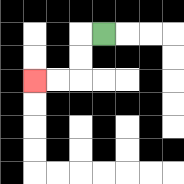{'start': '[4, 1]', 'end': '[1, 3]', 'path_directions': 'L,D,D,L,L', 'path_coordinates': '[[4, 1], [3, 1], [3, 2], [3, 3], [2, 3], [1, 3]]'}